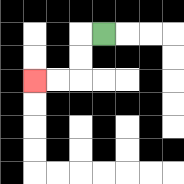{'start': '[4, 1]', 'end': '[1, 3]', 'path_directions': 'L,D,D,L,L', 'path_coordinates': '[[4, 1], [3, 1], [3, 2], [3, 3], [2, 3], [1, 3]]'}